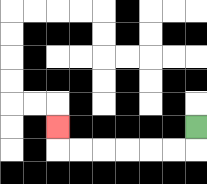{'start': '[8, 5]', 'end': '[2, 5]', 'path_directions': 'D,L,L,L,L,L,L,U', 'path_coordinates': '[[8, 5], [8, 6], [7, 6], [6, 6], [5, 6], [4, 6], [3, 6], [2, 6], [2, 5]]'}